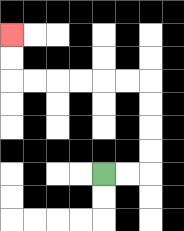{'start': '[4, 7]', 'end': '[0, 1]', 'path_directions': 'R,R,U,U,U,U,L,L,L,L,L,L,U,U', 'path_coordinates': '[[4, 7], [5, 7], [6, 7], [6, 6], [6, 5], [6, 4], [6, 3], [5, 3], [4, 3], [3, 3], [2, 3], [1, 3], [0, 3], [0, 2], [0, 1]]'}